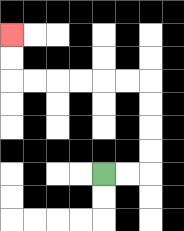{'start': '[4, 7]', 'end': '[0, 1]', 'path_directions': 'R,R,U,U,U,U,L,L,L,L,L,L,U,U', 'path_coordinates': '[[4, 7], [5, 7], [6, 7], [6, 6], [6, 5], [6, 4], [6, 3], [5, 3], [4, 3], [3, 3], [2, 3], [1, 3], [0, 3], [0, 2], [0, 1]]'}